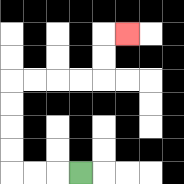{'start': '[3, 7]', 'end': '[5, 1]', 'path_directions': 'L,L,L,U,U,U,U,R,R,R,R,U,U,R', 'path_coordinates': '[[3, 7], [2, 7], [1, 7], [0, 7], [0, 6], [0, 5], [0, 4], [0, 3], [1, 3], [2, 3], [3, 3], [4, 3], [4, 2], [4, 1], [5, 1]]'}